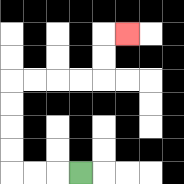{'start': '[3, 7]', 'end': '[5, 1]', 'path_directions': 'L,L,L,U,U,U,U,R,R,R,R,U,U,R', 'path_coordinates': '[[3, 7], [2, 7], [1, 7], [0, 7], [0, 6], [0, 5], [0, 4], [0, 3], [1, 3], [2, 3], [3, 3], [4, 3], [4, 2], [4, 1], [5, 1]]'}